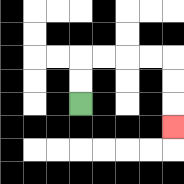{'start': '[3, 4]', 'end': '[7, 5]', 'path_directions': 'U,U,R,R,R,R,D,D,D', 'path_coordinates': '[[3, 4], [3, 3], [3, 2], [4, 2], [5, 2], [6, 2], [7, 2], [7, 3], [7, 4], [7, 5]]'}